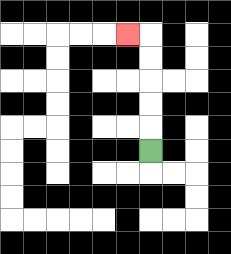{'start': '[6, 6]', 'end': '[5, 1]', 'path_directions': 'U,U,U,U,U,L', 'path_coordinates': '[[6, 6], [6, 5], [6, 4], [6, 3], [6, 2], [6, 1], [5, 1]]'}